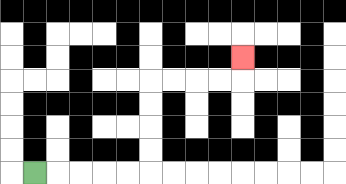{'start': '[1, 7]', 'end': '[10, 2]', 'path_directions': 'R,R,R,R,R,U,U,U,U,R,R,R,R,U', 'path_coordinates': '[[1, 7], [2, 7], [3, 7], [4, 7], [5, 7], [6, 7], [6, 6], [6, 5], [6, 4], [6, 3], [7, 3], [8, 3], [9, 3], [10, 3], [10, 2]]'}